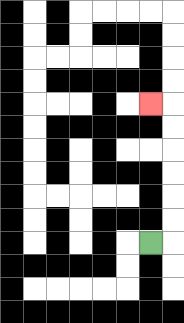{'start': '[6, 10]', 'end': '[6, 4]', 'path_directions': 'R,U,U,U,U,U,U,L', 'path_coordinates': '[[6, 10], [7, 10], [7, 9], [7, 8], [7, 7], [7, 6], [7, 5], [7, 4], [6, 4]]'}